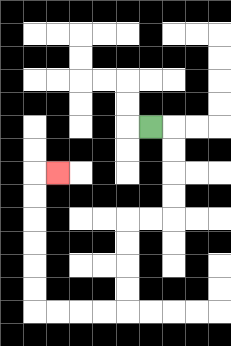{'start': '[6, 5]', 'end': '[2, 7]', 'path_directions': 'R,D,D,D,D,L,L,D,D,D,D,L,L,L,L,U,U,U,U,U,U,R', 'path_coordinates': '[[6, 5], [7, 5], [7, 6], [7, 7], [7, 8], [7, 9], [6, 9], [5, 9], [5, 10], [5, 11], [5, 12], [5, 13], [4, 13], [3, 13], [2, 13], [1, 13], [1, 12], [1, 11], [1, 10], [1, 9], [1, 8], [1, 7], [2, 7]]'}